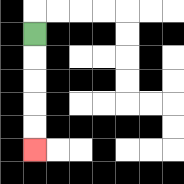{'start': '[1, 1]', 'end': '[1, 6]', 'path_directions': 'D,D,D,D,D', 'path_coordinates': '[[1, 1], [1, 2], [1, 3], [1, 4], [1, 5], [1, 6]]'}